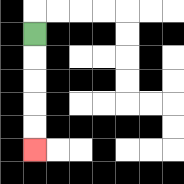{'start': '[1, 1]', 'end': '[1, 6]', 'path_directions': 'D,D,D,D,D', 'path_coordinates': '[[1, 1], [1, 2], [1, 3], [1, 4], [1, 5], [1, 6]]'}